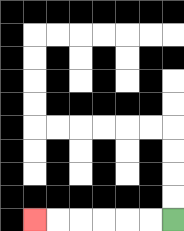{'start': '[7, 9]', 'end': '[1, 9]', 'path_directions': 'L,L,L,L,L,L', 'path_coordinates': '[[7, 9], [6, 9], [5, 9], [4, 9], [3, 9], [2, 9], [1, 9]]'}